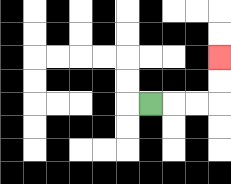{'start': '[6, 4]', 'end': '[9, 2]', 'path_directions': 'R,R,R,U,U', 'path_coordinates': '[[6, 4], [7, 4], [8, 4], [9, 4], [9, 3], [9, 2]]'}